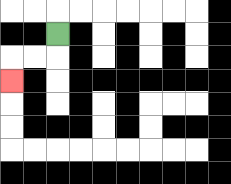{'start': '[2, 1]', 'end': '[0, 3]', 'path_directions': 'D,L,L,D', 'path_coordinates': '[[2, 1], [2, 2], [1, 2], [0, 2], [0, 3]]'}